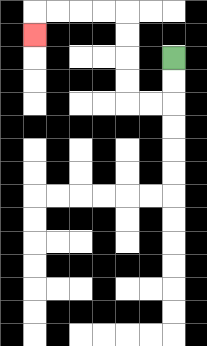{'start': '[7, 2]', 'end': '[1, 1]', 'path_directions': 'D,D,L,L,U,U,U,U,L,L,L,L,D', 'path_coordinates': '[[7, 2], [7, 3], [7, 4], [6, 4], [5, 4], [5, 3], [5, 2], [5, 1], [5, 0], [4, 0], [3, 0], [2, 0], [1, 0], [1, 1]]'}